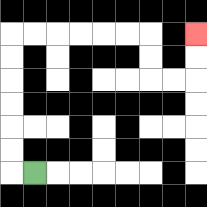{'start': '[1, 7]', 'end': '[8, 1]', 'path_directions': 'L,U,U,U,U,U,U,R,R,R,R,R,R,D,D,R,R,U,U', 'path_coordinates': '[[1, 7], [0, 7], [0, 6], [0, 5], [0, 4], [0, 3], [0, 2], [0, 1], [1, 1], [2, 1], [3, 1], [4, 1], [5, 1], [6, 1], [6, 2], [6, 3], [7, 3], [8, 3], [8, 2], [8, 1]]'}